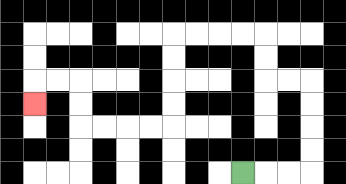{'start': '[10, 7]', 'end': '[1, 4]', 'path_directions': 'R,R,R,U,U,U,U,L,L,U,U,L,L,L,L,D,D,D,D,L,L,L,L,U,U,L,L,D', 'path_coordinates': '[[10, 7], [11, 7], [12, 7], [13, 7], [13, 6], [13, 5], [13, 4], [13, 3], [12, 3], [11, 3], [11, 2], [11, 1], [10, 1], [9, 1], [8, 1], [7, 1], [7, 2], [7, 3], [7, 4], [7, 5], [6, 5], [5, 5], [4, 5], [3, 5], [3, 4], [3, 3], [2, 3], [1, 3], [1, 4]]'}